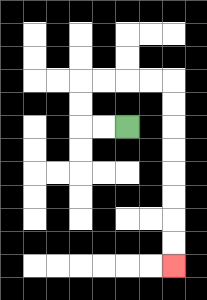{'start': '[5, 5]', 'end': '[7, 11]', 'path_directions': 'L,L,U,U,R,R,R,R,D,D,D,D,D,D,D,D', 'path_coordinates': '[[5, 5], [4, 5], [3, 5], [3, 4], [3, 3], [4, 3], [5, 3], [6, 3], [7, 3], [7, 4], [7, 5], [7, 6], [7, 7], [7, 8], [7, 9], [7, 10], [7, 11]]'}